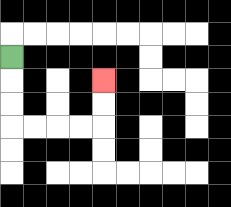{'start': '[0, 2]', 'end': '[4, 3]', 'path_directions': 'D,D,D,R,R,R,R,U,U', 'path_coordinates': '[[0, 2], [0, 3], [0, 4], [0, 5], [1, 5], [2, 5], [3, 5], [4, 5], [4, 4], [4, 3]]'}